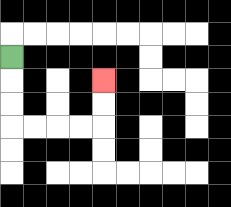{'start': '[0, 2]', 'end': '[4, 3]', 'path_directions': 'D,D,D,R,R,R,R,U,U', 'path_coordinates': '[[0, 2], [0, 3], [0, 4], [0, 5], [1, 5], [2, 5], [3, 5], [4, 5], [4, 4], [4, 3]]'}